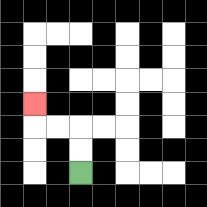{'start': '[3, 7]', 'end': '[1, 4]', 'path_directions': 'U,U,L,L,U', 'path_coordinates': '[[3, 7], [3, 6], [3, 5], [2, 5], [1, 5], [1, 4]]'}